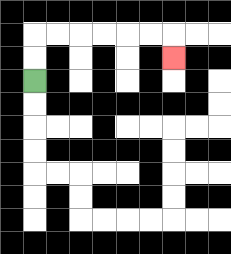{'start': '[1, 3]', 'end': '[7, 2]', 'path_directions': 'U,U,R,R,R,R,R,R,D', 'path_coordinates': '[[1, 3], [1, 2], [1, 1], [2, 1], [3, 1], [4, 1], [5, 1], [6, 1], [7, 1], [7, 2]]'}